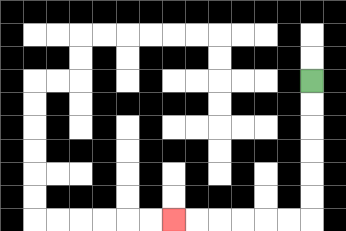{'start': '[13, 3]', 'end': '[7, 9]', 'path_directions': 'D,D,D,D,D,D,L,L,L,L,L,L', 'path_coordinates': '[[13, 3], [13, 4], [13, 5], [13, 6], [13, 7], [13, 8], [13, 9], [12, 9], [11, 9], [10, 9], [9, 9], [8, 9], [7, 9]]'}